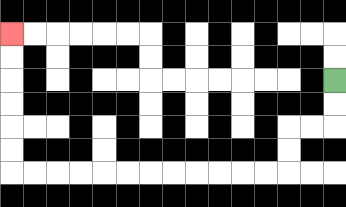{'start': '[14, 3]', 'end': '[0, 1]', 'path_directions': 'D,D,L,L,D,D,L,L,L,L,L,L,L,L,L,L,L,L,U,U,U,U,U,U', 'path_coordinates': '[[14, 3], [14, 4], [14, 5], [13, 5], [12, 5], [12, 6], [12, 7], [11, 7], [10, 7], [9, 7], [8, 7], [7, 7], [6, 7], [5, 7], [4, 7], [3, 7], [2, 7], [1, 7], [0, 7], [0, 6], [0, 5], [0, 4], [0, 3], [0, 2], [0, 1]]'}